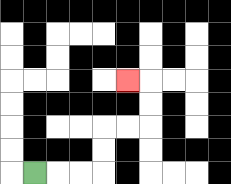{'start': '[1, 7]', 'end': '[5, 3]', 'path_directions': 'R,R,R,U,U,R,R,U,U,L', 'path_coordinates': '[[1, 7], [2, 7], [3, 7], [4, 7], [4, 6], [4, 5], [5, 5], [6, 5], [6, 4], [6, 3], [5, 3]]'}